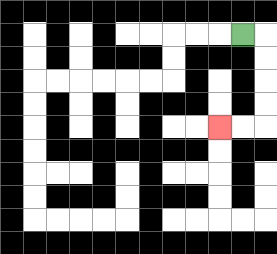{'start': '[10, 1]', 'end': '[9, 5]', 'path_directions': 'R,D,D,D,D,L,L', 'path_coordinates': '[[10, 1], [11, 1], [11, 2], [11, 3], [11, 4], [11, 5], [10, 5], [9, 5]]'}